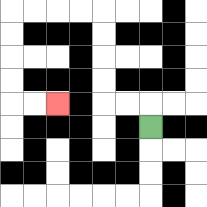{'start': '[6, 5]', 'end': '[2, 4]', 'path_directions': 'U,L,L,U,U,U,U,L,L,L,L,D,D,D,D,R,R', 'path_coordinates': '[[6, 5], [6, 4], [5, 4], [4, 4], [4, 3], [4, 2], [4, 1], [4, 0], [3, 0], [2, 0], [1, 0], [0, 0], [0, 1], [0, 2], [0, 3], [0, 4], [1, 4], [2, 4]]'}